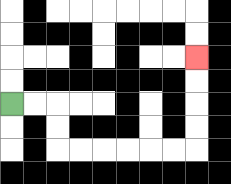{'start': '[0, 4]', 'end': '[8, 2]', 'path_directions': 'R,R,D,D,R,R,R,R,R,R,U,U,U,U', 'path_coordinates': '[[0, 4], [1, 4], [2, 4], [2, 5], [2, 6], [3, 6], [4, 6], [5, 6], [6, 6], [7, 6], [8, 6], [8, 5], [8, 4], [8, 3], [8, 2]]'}